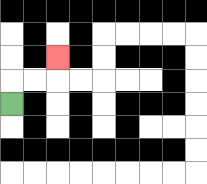{'start': '[0, 4]', 'end': '[2, 2]', 'path_directions': 'U,R,R,U', 'path_coordinates': '[[0, 4], [0, 3], [1, 3], [2, 3], [2, 2]]'}